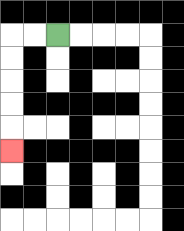{'start': '[2, 1]', 'end': '[0, 6]', 'path_directions': 'L,L,D,D,D,D,D', 'path_coordinates': '[[2, 1], [1, 1], [0, 1], [0, 2], [0, 3], [0, 4], [0, 5], [0, 6]]'}